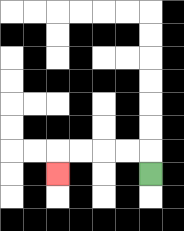{'start': '[6, 7]', 'end': '[2, 7]', 'path_directions': 'U,L,L,L,L,D', 'path_coordinates': '[[6, 7], [6, 6], [5, 6], [4, 6], [3, 6], [2, 6], [2, 7]]'}